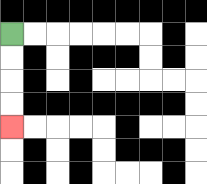{'start': '[0, 1]', 'end': '[0, 5]', 'path_directions': 'D,D,D,D', 'path_coordinates': '[[0, 1], [0, 2], [0, 3], [0, 4], [0, 5]]'}